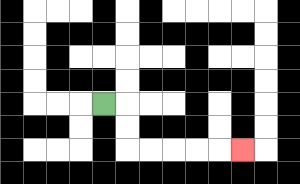{'start': '[4, 4]', 'end': '[10, 6]', 'path_directions': 'R,D,D,R,R,R,R,R', 'path_coordinates': '[[4, 4], [5, 4], [5, 5], [5, 6], [6, 6], [7, 6], [8, 6], [9, 6], [10, 6]]'}